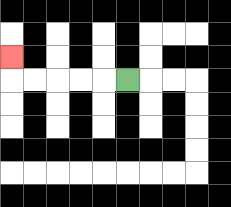{'start': '[5, 3]', 'end': '[0, 2]', 'path_directions': 'L,L,L,L,L,U', 'path_coordinates': '[[5, 3], [4, 3], [3, 3], [2, 3], [1, 3], [0, 3], [0, 2]]'}